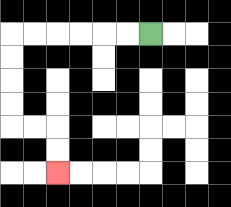{'start': '[6, 1]', 'end': '[2, 7]', 'path_directions': 'L,L,L,L,L,L,D,D,D,D,R,R,D,D', 'path_coordinates': '[[6, 1], [5, 1], [4, 1], [3, 1], [2, 1], [1, 1], [0, 1], [0, 2], [0, 3], [0, 4], [0, 5], [1, 5], [2, 5], [2, 6], [2, 7]]'}